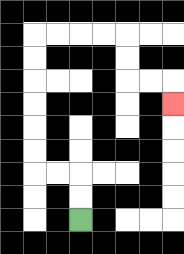{'start': '[3, 9]', 'end': '[7, 4]', 'path_directions': 'U,U,L,L,U,U,U,U,U,U,R,R,R,R,D,D,R,R,D', 'path_coordinates': '[[3, 9], [3, 8], [3, 7], [2, 7], [1, 7], [1, 6], [1, 5], [1, 4], [1, 3], [1, 2], [1, 1], [2, 1], [3, 1], [4, 1], [5, 1], [5, 2], [5, 3], [6, 3], [7, 3], [7, 4]]'}